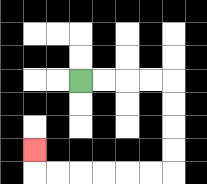{'start': '[3, 3]', 'end': '[1, 6]', 'path_directions': 'R,R,R,R,D,D,D,D,L,L,L,L,L,L,U', 'path_coordinates': '[[3, 3], [4, 3], [5, 3], [6, 3], [7, 3], [7, 4], [7, 5], [7, 6], [7, 7], [6, 7], [5, 7], [4, 7], [3, 7], [2, 7], [1, 7], [1, 6]]'}